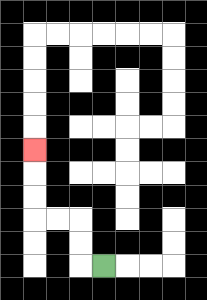{'start': '[4, 11]', 'end': '[1, 6]', 'path_directions': 'L,U,U,L,L,U,U,U', 'path_coordinates': '[[4, 11], [3, 11], [3, 10], [3, 9], [2, 9], [1, 9], [1, 8], [1, 7], [1, 6]]'}